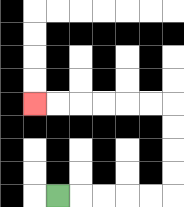{'start': '[2, 8]', 'end': '[1, 4]', 'path_directions': 'R,R,R,R,R,U,U,U,U,L,L,L,L,L,L', 'path_coordinates': '[[2, 8], [3, 8], [4, 8], [5, 8], [6, 8], [7, 8], [7, 7], [7, 6], [7, 5], [7, 4], [6, 4], [5, 4], [4, 4], [3, 4], [2, 4], [1, 4]]'}